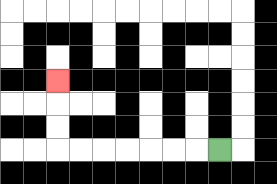{'start': '[9, 6]', 'end': '[2, 3]', 'path_directions': 'L,L,L,L,L,L,L,U,U,U', 'path_coordinates': '[[9, 6], [8, 6], [7, 6], [6, 6], [5, 6], [4, 6], [3, 6], [2, 6], [2, 5], [2, 4], [2, 3]]'}